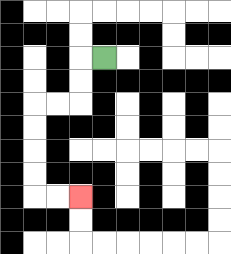{'start': '[4, 2]', 'end': '[3, 8]', 'path_directions': 'L,D,D,L,L,D,D,D,D,R,R', 'path_coordinates': '[[4, 2], [3, 2], [3, 3], [3, 4], [2, 4], [1, 4], [1, 5], [1, 6], [1, 7], [1, 8], [2, 8], [3, 8]]'}